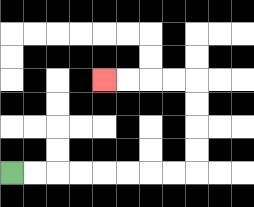{'start': '[0, 7]', 'end': '[4, 3]', 'path_directions': 'R,R,R,R,R,R,R,R,U,U,U,U,L,L,L,L', 'path_coordinates': '[[0, 7], [1, 7], [2, 7], [3, 7], [4, 7], [5, 7], [6, 7], [7, 7], [8, 7], [8, 6], [8, 5], [8, 4], [8, 3], [7, 3], [6, 3], [5, 3], [4, 3]]'}